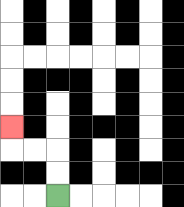{'start': '[2, 8]', 'end': '[0, 5]', 'path_directions': 'U,U,L,L,U', 'path_coordinates': '[[2, 8], [2, 7], [2, 6], [1, 6], [0, 6], [0, 5]]'}